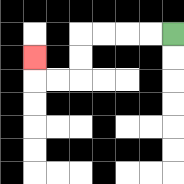{'start': '[7, 1]', 'end': '[1, 2]', 'path_directions': 'L,L,L,L,D,D,L,L,U', 'path_coordinates': '[[7, 1], [6, 1], [5, 1], [4, 1], [3, 1], [3, 2], [3, 3], [2, 3], [1, 3], [1, 2]]'}